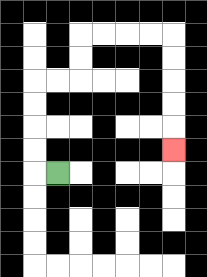{'start': '[2, 7]', 'end': '[7, 6]', 'path_directions': 'L,U,U,U,U,R,R,U,U,R,R,R,R,D,D,D,D,D', 'path_coordinates': '[[2, 7], [1, 7], [1, 6], [1, 5], [1, 4], [1, 3], [2, 3], [3, 3], [3, 2], [3, 1], [4, 1], [5, 1], [6, 1], [7, 1], [7, 2], [7, 3], [7, 4], [7, 5], [7, 6]]'}